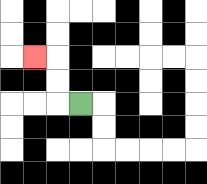{'start': '[3, 4]', 'end': '[1, 2]', 'path_directions': 'L,U,U,L', 'path_coordinates': '[[3, 4], [2, 4], [2, 3], [2, 2], [1, 2]]'}